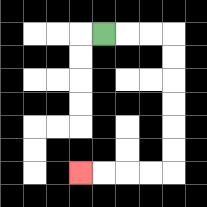{'start': '[4, 1]', 'end': '[3, 7]', 'path_directions': 'R,R,R,D,D,D,D,D,D,L,L,L,L', 'path_coordinates': '[[4, 1], [5, 1], [6, 1], [7, 1], [7, 2], [7, 3], [7, 4], [7, 5], [7, 6], [7, 7], [6, 7], [5, 7], [4, 7], [3, 7]]'}